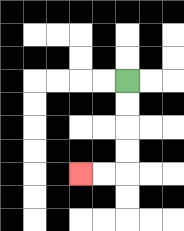{'start': '[5, 3]', 'end': '[3, 7]', 'path_directions': 'D,D,D,D,L,L', 'path_coordinates': '[[5, 3], [5, 4], [5, 5], [5, 6], [5, 7], [4, 7], [3, 7]]'}